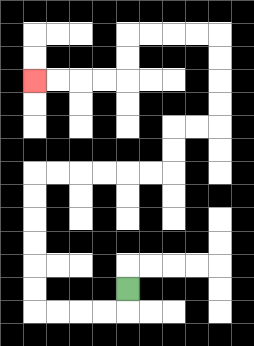{'start': '[5, 12]', 'end': '[1, 3]', 'path_directions': 'D,L,L,L,L,U,U,U,U,U,U,R,R,R,R,R,R,U,U,R,R,U,U,U,U,L,L,L,L,D,D,L,L,L,L', 'path_coordinates': '[[5, 12], [5, 13], [4, 13], [3, 13], [2, 13], [1, 13], [1, 12], [1, 11], [1, 10], [1, 9], [1, 8], [1, 7], [2, 7], [3, 7], [4, 7], [5, 7], [6, 7], [7, 7], [7, 6], [7, 5], [8, 5], [9, 5], [9, 4], [9, 3], [9, 2], [9, 1], [8, 1], [7, 1], [6, 1], [5, 1], [5, 2], [5, 3], [4, 3], [3, 3], [2, 3], [1, 3]]'}